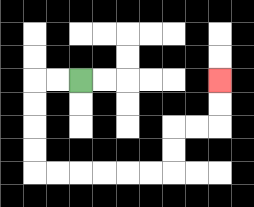{'start': '[3, 3]', 'end': '[9, 3]', 'path_directions': 'L,L,D,D,D,D,R,R,R,R,R,R,U,U,R,R,U,U', 'path_coordinates': '[[3, 3], [2, 3], [1, 3], [1, 4], [1, 5], [1, 6], [1, 7], [2, 7], [3, 7], [4, 7], [5, 7], [6, 7], [7, 7], [7, 6], [7, 5], [8, 5], [9, 5], [9, 4], [9, 3]]'}